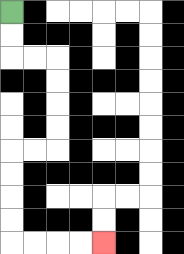{'start': '[0, 0]', 'end': '[4, 10]', 'path_directions': 'D,D,R,R,D,D,D,D,L,L,D,D,D,D,R,R,R,R', 'path_coordinates': '[[0, 0], [0, 1], [0, 2], [1, 2], [2, 2], [2, 3], [2, 4], [2, 5], [2, 6], [1, 6], [0, 6], [0, 7], [0, 8], [0, 9], [0, 10], [1, 10], [2, 10], [3, 10], [4, 10]]'}